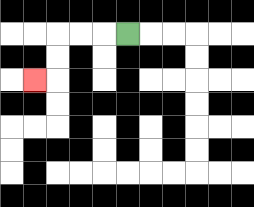{'start': '[5, 1]', 'end': '[1, 3]', 'path_directions': 'L,L,L,D,D,L', 'path_coordinates': '[[5, 1], [4, 1], [3, 1], [2, 1], [2, 2], [2, 3], [1, 3]]'}